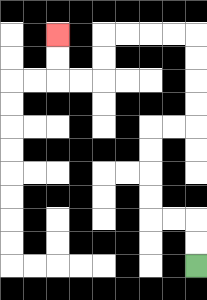{'start': '[8, 11]', 'end': '[2, 1]', 'path_directions': 'U,U,L,L,U,U,U,U,R,R,U,U,U,U,L,L,L,L,D,D,L,L,U,U', 'path_coordinates': '[[8, 11], [8, 10], [8, 9], [7, 9], [6, 9], [6, 8], [6, 7], [6, 6], [6, 5], [7, 5], [8, 5], [8, 4], [8, 3], [8, 2], [8, 1], [7, 1], [6, 1], [5, 1], [4, 1], [4, 2], [4, 3], [3, 3], [2, 3], [2, 2], [2, 1]]'}